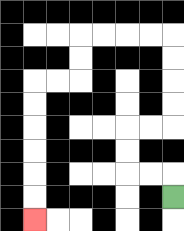{'start': '[7, 8]', 'end': '[1, 9]', 'path_directions': 'U,L,L,U,U,R,R,U,U,U,U,L,L,L,L,D,D,L,L,D,D,D,D,D,D', 'path_coordinates': '[[7, 8], [7, 7], [6, 7], [5, 7], [5, 6], [5, 5], [6, 5], [7, 5], [7, 4], [7, 3], [7, 2], [7, 1], [6, 1], [5, 1], [4, 1], [3, 1], [3, 2], [3, 3], [2, 3], [1, 3], [1, 4], [1, 5], [1, 6], [1, 7], [1, 8], [1, 9]]'}